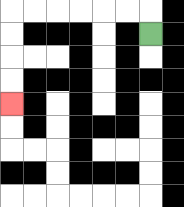{'start': '[6, 1]', 'end': '[0, 4]', 'path_directions': 'U,L,L,L,L,L,L,D,D,D,D', 'path_coordinates': '[[6, 1], [6, 0], [5, 0], [4, 0], [3, 0], [2, 0], [1, 0], [0, 0], [0, 1], [0, 2], [0, 3], [0, 4]]'}